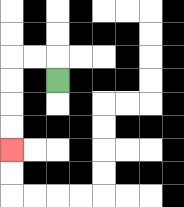{'start': '[2, 3]', 'end': '[0, 6]', 'path_directions': 'U,L,L,D,D,D,D', 'path_coordinates': '[[2, 3], [2, 2], [1, 2], [0, 2], [0, 3], [0, 4], [0, 5], [0, 6]]'}